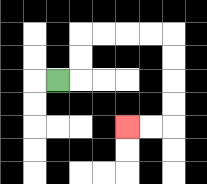{'start': '[2, 3]', 'end': '[5, 5]', 'path_directions': 'R,U,U,R,R,R,R,D,D,D,D,L,L', 'path_coordinates': '[[2, 3], [3, 3], [3, 2], [3, 1], [4, 1], [5, 1], [6, 1], [7, 1], [7, 2], [7, 3], [7, 4], [7, 5], [6, 5], [5, 5]]'}